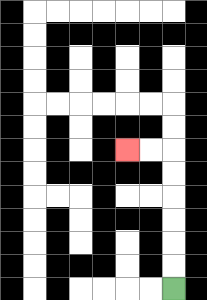{'start': '[7, 12]', 'end': '[5, 6]', 'path_directions': 'U,U,U,U,U,U,L,L', 'path_coordinates': '[[7, 12], [7, 11], [7, 10], [7, 9], [7, 8], [7, 7], [7, 6], [6, 6], [5, 6]]'}